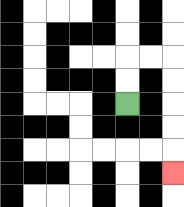{'start': '[5, 4]', 'end': '[7, 7]', 'path_directions': 'U,U,R,R,D,D,D,D,D', 'path_coordinates': '[[5, 4], [5, 3], [5, 2], [6, 2], [7, 2], [7, 3], [7, 4], [7, 5], [7, 6], [7, 7]]'}